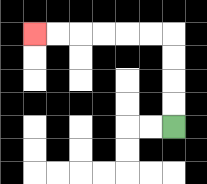{'start': '[7, 5]', 'end': '[1, 1]', 'path_directions': 'U,U,U,U,L,L,L,L,L,L', 'path_coordinates': '[[7, 5], [7, 4], [7, 3], [7, 2], [7, 1], [6, 1], [5, 1], [4, 1], [3, 1], [2, 1], [1, 1]]'}